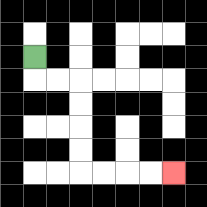{'start': '[1, 2]', 'end': '[7, 7]', 'path_directions': 'D,R,R,D,D,D,D,R,R,R,R', 'path_coordinates': '[[1, 2], [1, 3], [2, 3], [3, 3], [3, 4], [3, 5], [3, 6], [3, 7], [4, 7], [5, 7], [6, 7], [7, 7]]'}